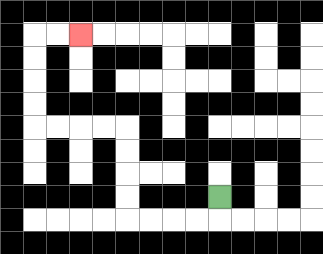{'start': '[9, 8]', 'end': '[3, 1]', 'path_directions': 'D,L,L,L,L,U,U,U,U,L,L,L,L,U,U,U,U,R,R', 'path_coordinates': '[[9, 8], [9, 9], [8, 9], [7, 9], [6, 9], [5, 9], [5, 8], [5, 7], [5, 6], [5, 5], [4, 5], [3, 5], [2, 5], [1, 5], [1, 4], [1, 3], [1, 2], [1, 1], [2, 1], [3, 1]]'}